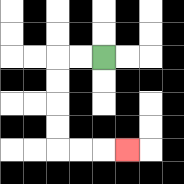{'start': '[4, 2]', 'end': '[5, 6]', 'path_directions': 'L,L,D,D,D,D,R,R,R', 'path_coordinates': '[[4, 2], [3, 2], [2, 2], [2, 3], [2, 4], [2, 5], [2, 6], [3, 6], [4, 6], [5, 6]]'}